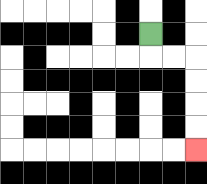{'start': '[6, 1]', 'end': '[8, 6]', 'path_directions': 'D,R,R,D,D,D,D', 'path_coordinates': '[[6, 1], [6, 2], [7, 2], [8, 2], [8, 3], [8, 4], [8, 5], [8, 6]]'}